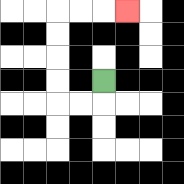{'start': '[4, 3]', 'end': '[5, 0]', 'path_directions': 'D,L,L,U,U,U,U,R,R,R', 'path_coordinates': '[[4, 3], [4, 4], [3, 4], [2, 4], [2, 3], [2, 2], [2, 1], [2, 0], [3, 0], [4, 0], [5, 0]]'}